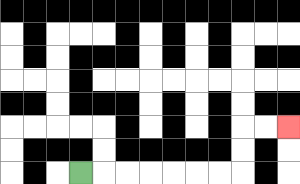{'start': '[3, 7]', 'end': '[12, 5]', 'path_directions': 'R,R,R,R,R,R,R,U,U,R,R', 'path_coordinates': '[[3, 7], [4, 7], [5, 7], [6, 7], [7, 7], [8, 7], [9, 7], [10, 7], [10, 6], [10, 5], [11, 5], [12, 5]]'}